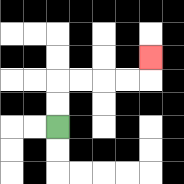{'start': '[2, 5]', 'end': '[6, 2]', 'path_directions': 'U,U,R,R,R,R,U', 'path_coordinates': '[[2, 5], [2, 4], [2, 3], [3, 3], [4, 3], [5, 3], [6, 3], [6, 2]]'}